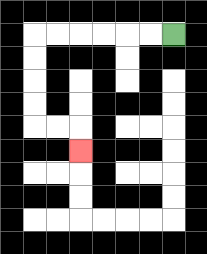{'start': '[7, 1]', 'end': '[3, 6]', 'path_directions': 'L,L,L,L,L,L,D,D,D,D,R,R,D', 'path_coordinates': '[[7, 1], [6, 1], [5, 1], [4, 1], [3, 1], [2, 1], [1, 1], [1, 2], [1, 3], [1, 4], [1, 5], [2, 5], [3, 5], [3, 6]]'}